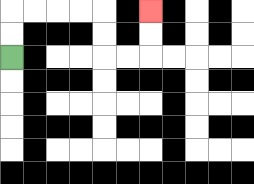{'start': '[0, 2]', 'end': '[6, 0]', 'path_directions': 'U,U,R,R,R,R,D,D,R,R,U,U', 'path_coordinates': '[[0, 2], [0, 1], [0, 0], [1, 0], [2, 0], [3, 0], [4, 0], [4, 1], [4, 2], [5, 2], [6, 2], [6, 1], [6, 0]]'}